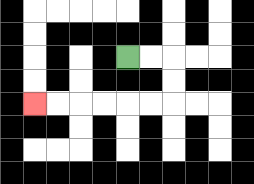{'start': '[5, 2]', 'end': '[1, 4]', 'path_directions': 'R,R,D,D,L,L,L,L,L,L', 'path_coordinates': '[[5, 2], [6, 2], [7, 2], [7, 3], [7, 4], [6, 4], [5, 4], [4, 4], [3, 4], [2, 4], [1, 4]]'}